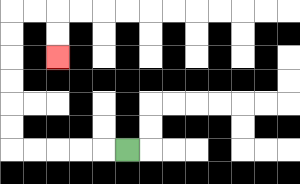{'start': '[5, 6]', 'end': '[2, 2]', 'path_directions': 'L,L,L,L,L,U,U,U,U,U,U,R,R,D,D', 'path_coordinates': '[[5, 6], [4, 6], [3, 6], [2, 6], [1, 6], [0, 6], [0, 5], [0, 4], [0, 3], [0, 2], [0, 1], [0, 0], [1, 0], [2, 0], [2, 1], [2, 2]]'}